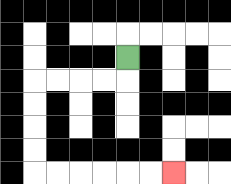{'start': '[5, 2]', 'end': '[7, 7]', 'path_directions': 'D,L,L,L,L,D,D,D,D,R,R,R,R,R,R', 'path_coordinates': '[[5, 2], [5, 3], [4, 3], [3, 3], [2, 3], [1, 3], [1, 4], [1, 5], [1, 6], [1, 7], [2, 7], [3, 7], [4, 7], [5, 7], [6, 7], [7, 7]]'}